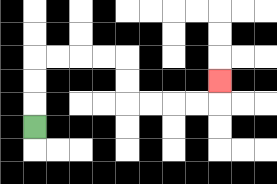{'start': '[1, 5]', 'end': '[9, 3]', 'path_directions': 'U,U,U,R,R,R,R,D,D,R,R,R,R,U', 'path_coordinates': '[[1, 5], [1, 4], [1, 3], [1, 2], [2, 2], [3, 2], [4, 2], [5, 2], [5, 3], [5, 4], [6, 4], [7, 4], [8, 4], [9, 4], [9, 3]]'}